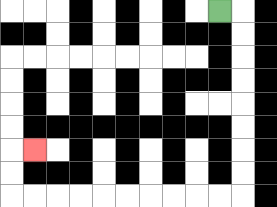{'start': '[9, 0]', 'end': '[1, 6]', 'path_directions': 'R,D,D,D,D,D,D,D,D,L,L,L,L,L,L,L,L,L,L,U,U,R', 'path_coordinates': '[[9, 0], [10, 0], [10, 1], [10, 2], [10, 3], [10, 4], [10, 5], [10, 6], [10, 7], [10, 8], [9, 8], [8, 8], [7, 8], [6, 8], [5, 8], [4, 8], [3, 8], [2, 8], [1, 8], [0, 8], [0, 7], [0, 6], [1, 6]]'}